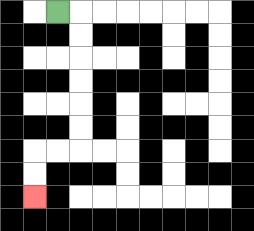{'start': '[2, 0]', 'end': '[1, 8]', 'path_directions': 'R,D,D,D,D,D,D,L,L,D,D', 'path_coordinates': '[[2, 0], [3, 0], [3, 1], [3, 2], [3, 3], [3, 4], [3, 5], [3, 6], [2, 6], [1, 6], [1, 7], [1, 8]]'}